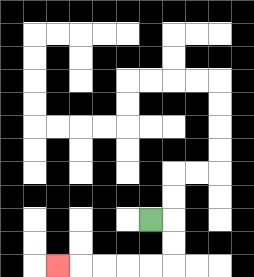{'start': '[6, 9]', 'end': '[2, 11]', 'path_directions': 'R,D,D,L,L,L,L,L', 'path_coordinates': '[[6, 9], [7, 9], [7, 10], [7, 11], [6, 11], [5, 11], [4, 11], [3, 11], [2, 11]]'}